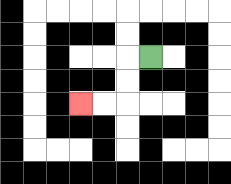{'start': '[6, 2]', 'end': '[3, 4]', 'path_directions': 'L,D,D,L,L', 'path_coordinates': '[[6, 2], [5, 2], [5, 3], [5, 4], [4, 4], [3, 4]]'}